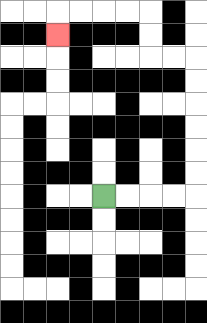{'start': '[4, 8]', 'end': '[2, 1]', 'path_directions': 'R,R,R,R,U,U,U,U,U,U,L,L,U,U,L,L,L,L,D', 'path_coordinates': '[[4, 8], [5, 8], [6, 8], [7, 8], [8, 8], [8, 7], [8, 6], [8, 5], [8, 4], [8, 3], [8, 2], [7, 2], [6, 2], [6, 1], [6, 0], [5, 0], [4, 0], [3, 0], [2, 0], [2, 1]]'}